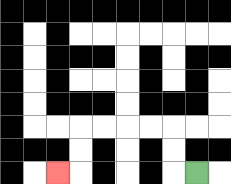{'start': '[8, 7]', 'end': '[2, 7]', 'path_directions': 'L,U,U,L,L,L,L,D,D,L', 'path_coordinates': '[[8, 7], [7, 7], [7, 6], [7, 5], [6, 5], [5, 5], [4, 5], [3, 5], [3, 6], [3, 7], [2, 7]]'}